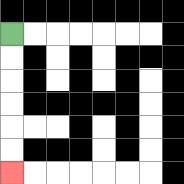{'start': '[0, 1]', 'end': '[0, 7]', 'path_directions': 'D,D,D,D,D,D', 'path_coordinates': '[[0, 1], [0, 2], [0, 3], [0, 4], [0, 5], [0, 6], [0, 7]]'}